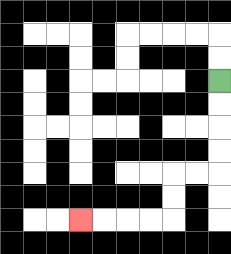{'start': '[9, 3]', 'end': '[3, 9]', 'path_directions': 'D,D,D,D,L,L,D,D,L,L,L,L', 'path_coordinates': '[[9, 3], [9, 4], [9, 5], [9, 6], [9, 7], [8, 7], [7, 7], [7, 8], [7, 9], [6, 9], [5, 9], [4, 9], [3, 9]]'}